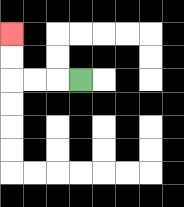{'start': '[3, 3]', 'end': '[0, 1]', 'path_directions': 'L,L,L,U,U', 'path_coordinates': '[[3, 3], [2, 3], [1, 3], [0, 3], [0, 2], [0, 1]]'}